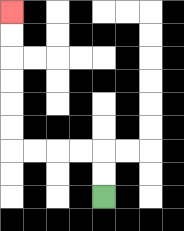{'start': '[4, 8]', 'end': '[0, 0]', 'path_directions': 'U,U,L,L,L,L,U,U,U,U,U,U', 'path_coordinates': '[[4, 8], [4, 7], [4, 6], [3, 6], [2, 6], [1, 6], [0, 6], [0, 5], [0, 4], [0, 3], [0, 2], [0, 1], [0, 0]]'}